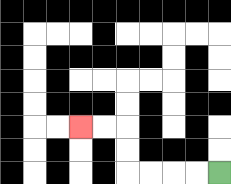{'start': '[9, 7]', 'end': '[3, 5]', 'path_directions': 'L,L,L,L,U,U,L,L', 'path_coordinates': '[[9, 7], [8, 7], [7, 7], [6, 7], [5, 7], [5, 6], [5, 5], [4, 5], [3, 5]]'}